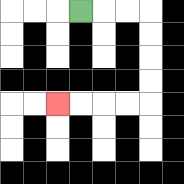{'start': '[3, 0]', 'end': '[2, 4]', 'path_directions': 'R,R,R,D,D,D,D,L,L,L,L', 'path_coordinates': '[[3, 0], [4, 0], [5, 0], [6, 0], [6, 1], [6, 2], [6, 3], [6, 4], [5, 4], [4, 4], [3, 4], [2, 4]]'}